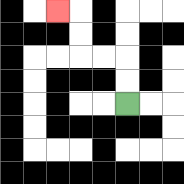{'start': '[5, 4]', 'end': '[2, 0]', 'path_directions': 'U,U,L,L,U,U,L', 'path_coordinates': '[[5, 4], [5, 3], [5, 2], [4, 2], [3, 2], [3, 1], [3, 0], [2, 0]]'}